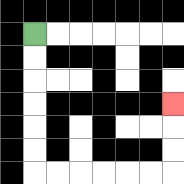{'start': '[1, 1]', 'end': '[7, 4]', 'path_directions': 'D,D,D,D,D,D,R,R,R,R,R,R,U,U,U', 'path_coordinates': '[[1, 1], [1, 2], [1, 3], [1, 4], [1, 5], [1, 6], [1, 7], [2, 7], [3, 7], [4, 7], [5, 7], [6, 7], [7, 7], [7, 6], [7, 5], [7, 4]]'}